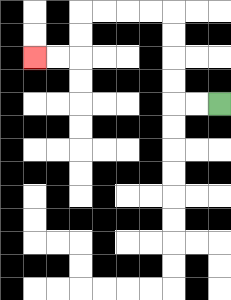{'start': '[9, 4]', 'end': '[1, 2]', 'path_directions': 'L,L,U,U,U,U,L,L,L,L,D,D,L,L', 'path_coordinates': '[[9, 4], [8, 4], [7, 4], [7, 3], [7, 2], [7, 1], [7, 0], [6, 0], [5, 0], [4, 0], [3, 0], [3, 1], [3, 2], [2, 2], [1, 2]]'}